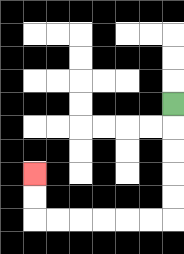{'start': '[7, 4]', 'end': '[1, 7]', 'path_directions': 'D,D,D,D,D,L,L,L,L,L,L,U,U', 'path_coordinates': '[[7, 4], [7, 5], [7, 6], [7, 7], [7, 8], [7, 9], [6, 9], [5, 9], [4, 9], [3, 9], [2, 9], [1, 9], [1, 8], [1, 7]]'}